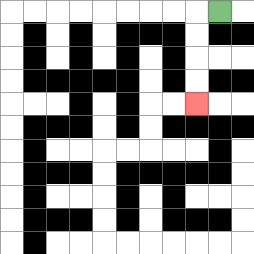{'start': '[9, 0]', 'end': '[8, 4]', 'path_directions': 'L,D,D,D,D', 'path_coordinates': '[[9, 0], [8, 0], [8, 1], [8, 2], [8, 3], [8, 4]]'}